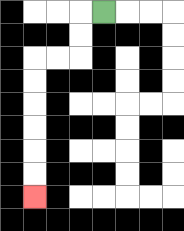{'start': '[4, 0]', 'end': '[1, 8]', 'path_directions': 'L,D,D,L,L,D,D,D,D,D,D', 'path_coordinates': '[[4, 0], [3, 0], [3, 1], [3, 2], [2, 2], [1, 2], [1, 3], [1, 4], [1, 5], [1, 6], [1, 7], [1, 8]]'}